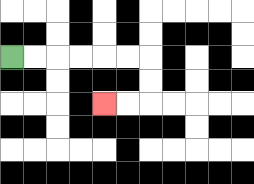{'start': '[0, 2]', 'end': '[4, 4]', 'path_directions': 'R,R,R,R,R,R,D,D,L,L', 'path_coordinates': '[[0, 2], [1, 2], [2, 2], [3, 2], [4, 2], [5, 2], [6, 2], [6, 3], [6, 4], [5, 4], [4, 4]]'}